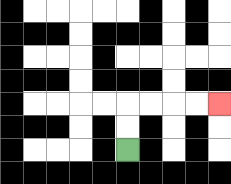{'start': '[5, 6]', 'end': '[9, 4]', 'path_directions': 'U,U,R,R,R,R', 'path_coordinates': '[[5, 6], [5, 5], [5, 4], [6, 4], [7, 4], [8, 4], [9, 4]]'}